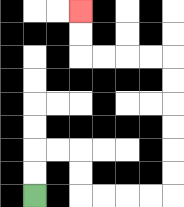{'start': '[1, 8]', 'end': '[3, 0]', 'path_directions': 'U,U,R,R,D,D,R,R,R,R,U,U,U,U,U,U,L,L,L,L,U,U', 'path_coordinates': '[[1, 8], [1, 7], [1, 6], [2, 6], [3, 6], [3, 7], [3, 8], [4, 8], [5, 8], [6, 8], [7, 8], [7, 7], [7, 6], [7, 5], [7, 4], [7, 3], [7, 2], [6, 2], [5, 2], [4, 2], [3, 2], [3, 1], [3, 0]]'}